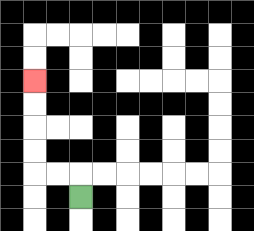{'start': '[3, 8]', 'end': '[1, 3]', 'path_directions': 'U,L,L,U,U,U,U', 'path_coordinates': '[[3, 8], [3, 7], [2, 7], [1, 7], [1, 6], [1, 5], [1, 4], [1, 3]]'}